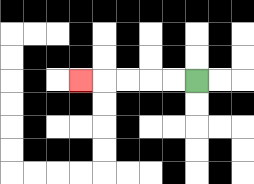{'start': '[8, 3]', 'end': '[3, 3]', 'path_directions': 'L,L,L,L,L', 'path_coordinates': '[[8, 3], [7, 3], [6, 3], [5, 3], [4, 3], [3, 3]]'}